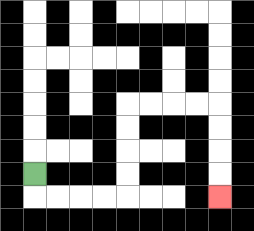{'start': '[1, 7]', 'end': '[9, 8]', 'path_directions': 'D,R,R,R,R,U,U,U,U,R,R,R,R,D,D,D,D', 'path_coordinates': '[[1, 7], [1, 8], [2, 8], [3, 8], [4, 8], [5, 8], [5, 7], [5, 6], [5, 5], [5, 4], [6, 4], [7, 4], [8, 4], [9, 4], [9, 5], [9, 6], [9, 7], [9, 8]]'}